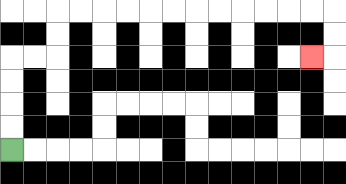{'start': '[0, 6]', 'end': '[13, 2]', 'path_directions': 'U,U,U,U,R,R,U,U,R,R,R,R,R,R,R,R,R,R,R,R,D,D,L', 'path_coordinates': '[[0, 6], [0, 5], [0, 4], [0, 3], [0, 2], [1, 2], [2, 2], [2, 1], [2, 0], [3, 0], [4, 0], [5, 0], [6, 0], [7, 0], [8, 0], [9, 0], [10, 0], [11, 0], [12, 0], [13, 0], [14, 0], [14, 1], [14, 2], [13, 2]]'}